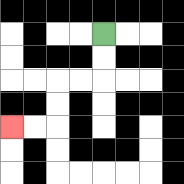{'start': '[4, 1]', 'end': '[0, 5]', 'path_directions': 'D,D,L,L,D,D,L,L', 'path_coordinates': '[[4, 1], [4, 2], [4, 3], [3, 3], [2, 3], [2, 4], [2, 5], [1, 5], [0, 5]]'}